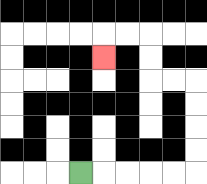{'start': '[3, 7]', 'end': '[4, 2]', 'path_directions': 'R,R,R,R,R,U,U,U,U,L,L,U,U,L,L,D', 'path_coordinates': '[[3, 7], [4, 7], [5, 7], [6, 7], [7, 7], [8, 7], [8, 6], [8, 5], [8, 4], [8, 3], [7, 3], [6, 3], [6, 2], [6, 1], [5, 1], [4, 1], [4, 2]]'}